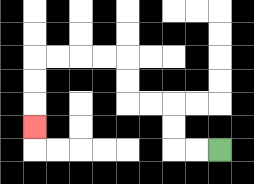{'start': '[9, 6]', 'end': '[1, 5]', 'path_directions': 'L,L,U,U,L,L,U,U,L,L,L,L,D,D,D', 'path_coordinates': '[[9, 6], [8, 6], [7, 6], [7, 5], [7, 4], [6, 4], [5, 4], [5, 3], [5, 2], [4, 2], [3, 2], [2, 2], [1, 2], [1, 3], [1, 4], [1, 5]]'}